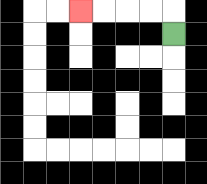{'start': '[7, 1]', 'end': '[3, 0]', 'path_directions': 'U,L,L,L,L', 'path_coordinates': '[[7, 1], [7, 0], [6, 0], [5, 0], [4, 0], [3, 0]]'}